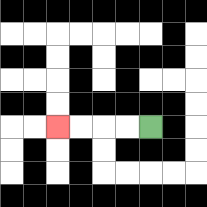{'start': '[6, 5]', 'end': '[2, 5]', 'path_directions': 'L,L,L,L', 'path_coordinates': '[[6, 5], [5, 5], [4, 5], [3, 5], [2, 5]]'}